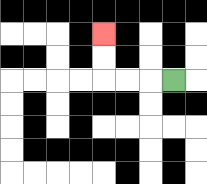{'start': '[7, 3]', 'end': '[4, 1]', 'path_directions': 'L,L,L,U,U', 'path_coordinates': '[[7, 3], [6, 3], [5, 3], [4, 3], [4, 2], [4, 1]]'}